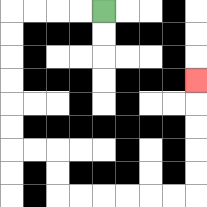{'start': '[4, 0]', 'end': '[8, 3]', 'path_directions': 'L,L,L,L,D,D,D,D,D,D,R,R,D,D,R,R,R,R,R,R,U,U,U,U,U', 'path_coordinates': '[[4, 0], [3, 0], [2, 0], [1, 0], [0, 0], [0, 1], [0, 2], [0, 3], [0, 4], [0, 5], [0, 6], [1, 6], [2, 6], [2, 7], [2, 8], [3, 8], [4, 8], [5, 8], [6, 8], [7, 8], [8, 8], [8, 7], [8, 6], [8, 5], [8, 4], [8, 3]]'}